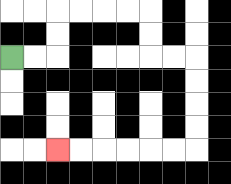{'start': '[0, 2]', 'end': '[2, 6]', 'path_directions': 'R,R,U,U,R,R,R,R,D,D,R,R,D,D,D,D,L,L,L,L,L,L', 'path_coordinates': '[[0, 2], [1, 2], [2, 2], [2, 1], [2, 0], [3, 0], [4, 0], [5, 0], [6, 0], [6, 1], [6, 2], [7, 2], [8, 2], [8, 3], [8, 4], [8, 5], [8, 6], [7, 6], [6, 6], [5, 6], [4, 6], [3, 6], [2, 6]]'}